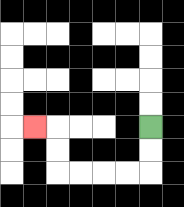{'start': '[6, 5]', 'end': '[1, 5]', 'path_directions': 'D,D,L,L,L,L,U,U,L', 'path_coordinates': '[[6, 5], [6, 6], [6, 7], [5, 7], [4, 7], [3, 7], [2, 7], [2, 6], [2, 5], [1, 5]]'}